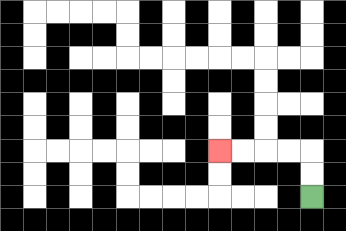{'start': '[13, 8]', 'end': '[9, 6]', 'path_directions': 'U,U,L,L,L,L', 'path_coordinates': '[[13, 8], [13, 7], [13, 6], [12, 6], [11, 6], [10, 6], [9, 6]]'}